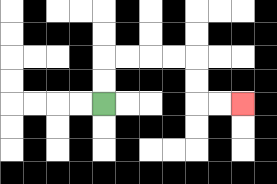{'start': '[4, 4]', 'end': '[10, 4]', 'path_directions': 'U,U,R,R,R,R,D,D,R,R', 'path_coordinates': '[[4, 4], [4, 3], [4, 2], [5, 2], [6, 2], [7, 2], [8, 2], [8, 3], [8, 4], [9, 4], [10, 4]]'}